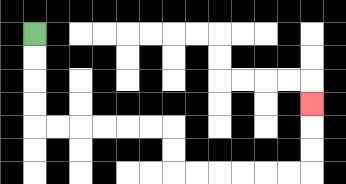{'start': '[1, 1]', 'end': '[13, 4]', 'path_directions': 'D,D,D,D,R,R,R,R,R,R,D,D,R,R,R,R,R,R,U,U,U', 'path_coordinates': '[[1, 1], [1, 2], [1, 3], [1, 4], [1, 5], [2, 5], [3, 5], [4, 5], [5, 5], [6, 5], [7, 5], [7, 6], [7, 7], [8, 7], [9, 7], [10, 7], [11, 7], [12, 7], [13, 7], [13, 6], [13, 5], [13, 4]]'}